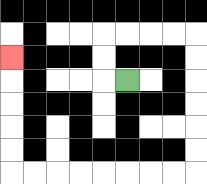{'start': '[5, 3]', 'end': '[0, 2]', 'path_directions': 'L,U,U,R,R,R,R,D,D,D,D,D,D,L,L,L,L,L,L,L,L,U,U,U,U,U', 'path_coordinates': '[[5, 3], [4, 3], [4, 2], [4, 1], [5, 1], [6, 1], [7, 1], [8, 1], [8, 2], [8, 3], [8, 4], [8, 5], [8, 6], [8, 7], [7, 7], [6, 7], [5, 7], [4, 7], [3, 7], [2, 7], [1, 7], [0, 7], [0, 6], [0, 5], [0, 4], [0, 3], [0, 2]]'}